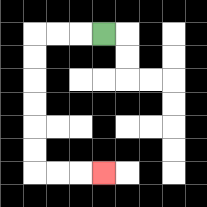{'start': '[4, 1]', 'end': '[4, 7]', 'path_directions': 'L,L,L,D,D,D,D,D,D,R,R,R', 'path_coordinates': '[[4, 1], [3, 1], [2, 1], [1, 1], [1, 2], [1, 3], [1, 4], [1, 5], [1, 6], [1, 7], [2, 7], [3, 7], [4, 7]]'}